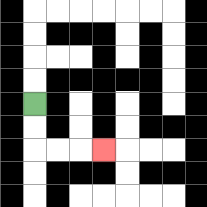{'start': '[1, 4]', 'end': '[4, 6]', 'path_directions': 'D,D,R,R,R', 'path_coordinates': '[[1, 4], [1, 5], [1, 6], [2, 6], [3, 6], [4, 6]]'}